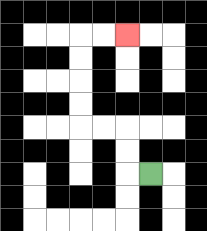{'start': '[6, 7]', 'end': '[5, 1]', 'path_directions': 'L,U,U,L,L,U,U,U,U,R,R', 'path_coordinates': '[[6, 7], [5, 7], [5, 6], [5, 5], [4, 5], [3, 5], [3, 4], [3, 3], [3, 2], [3, 1], [4, 1], [5, 1]]'}